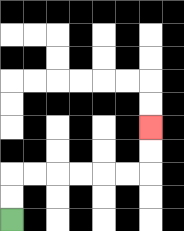{'start': '[0, 9]', 'end': '[6, 5]', 'path_directions': 'U,U,R,R,R,R,R,R,U,U', 'path_coordinates': '[[0, 9], [0, 8], [0, 7], [1, 7], [2, 7], [3, 7], [4, 7], [5, 7], [6, 7], [6, 6], [6, 5]]'}